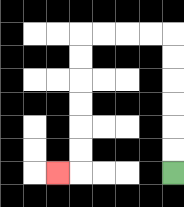{'start': '[7, 7]', 'end': '[2, 7]', 'path_directions': 'U,U,U,U,U,U,L,L,L,L,D,D,D,D,D,D,L', 'path_coordinates': '[[7, 7], [7, 6], [7, 5], [7, 4], [7, 3], [7, 2], [7, 1], [6, 1], [5, 1], [4, 1], [3, 1], [3, 2], [3, 3], [3, 4], [3, 5], [3, 6], [3, 7], [2, 7]]'}